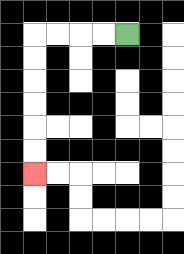{'start': '[5, 1]', 'end': '[1, 7]', 'path_directions': 'L,L,L,L,D,D,D,D,D,D', 'path_coordinates': '[[5, 1], [4, 1], [3, 1], [2, 1], [1, 1], [1, 2], [1, 3], [1, 4], [1, 5], [1, 6], [1, 7]]'}